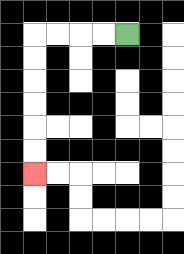{'start': '[5, 1]', 'end': '[1, 7]', 'path_directions': 'L,L,L,L,D,D,D,D,D,D', 'path_coordinates': '[[5, 1], [4, 1], [3, 1], [2, 1], [1, 1], [1, 2], [1, 3], [1, 4], [1, 5], [1, 6], [1, 7]]'}